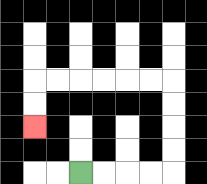{'start': '[3, 7]', 'end': '[1, 5]', 'path_directions': 'R,R,R,R,U,U,U,U,L,L,L,L,L,L,D,D', 'path_coordinates': '[[3, 7], [4, 7], [5, 7], [6, 7], [7, 7], [7, 6], [7, 5], [7, 4], [7, 3], [6, 3], [5, 3], [4, 3], [3, 3], [2, 3], [1, 3], [1, 4], [1, 5]]'}